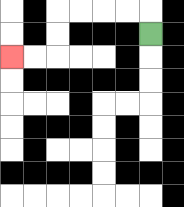{'start': '[6, 1]', 'end': '[0, 2]', 'path_directions': 'U,L,L,L,L,D,D,L,L', 'path_coordinates': '[[6, 1], [6, 0], [5, 0], [4, 0], [3, 0], [2, 0], [2, 1], [2, 2], [1, 2], [0, 2]]'}